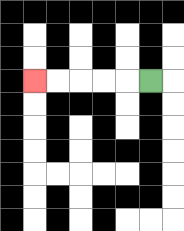{'start': '[6, 3]', 'end': '[1, 3]', 'path_directions': 'L,L,L,L,L', 'path_coordinates': '[[6, 3], [5, 3], [4, 3], [3, 3], [2, 3], [1, 3]]'}